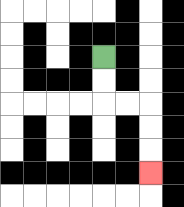{'start': '[4, 2]', 'end': '[6, 7]', 'path_directions': 'D,D,R,R,D,D,D', 'path_coordinates': '[[4, 2], [4, 3], [4, 4], [5, 4], [6, 4], [6, 5], [6, 6], [6, 7]]'}